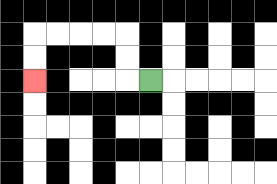{'start': '[6, 3]', 'end': '[1, 3]', 'path_directions': 'L,U,U,L,L,L,L,D,D', 'path_coordinates': '[[6, 3], [5, 3], [5, 2], [5, 1], [4, 1], [3, 1], [2, 1], [1, 1], [1, 2], [1, 3]]'}